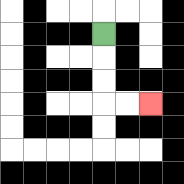{'start': '[4, 1]', 'end': '[6, 4]', 'path_directions': 'D,D,D,R,R', 'path_coordinates': '[[4, 1], [4, 2], [4, 3], [4, 4], [5, 4], [6, 4]]'}